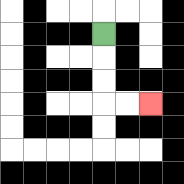{'start': '[4, 1]', 'end': '[6, 4]', 'path_directions': 'D,D,D,R,R', 'path_coordinates': '[[4, 1], [4, 2], [4, 3], [4, 4], [5, 4], [6, 4]]'}